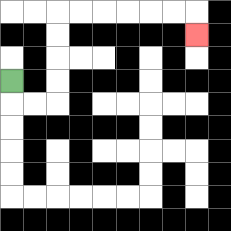{'start': '[0, 3]', 'end': '[8, 1]', 'path_directions': 'D,R,R,U,U,U,U,R,R,R,R,R,R,D', 'path_coordinates': '[[0, 3], [0, 4], [1, 4], [2, 4], [2, 3], [2, 2], [2, 1], [2, 0], [3, 0], [4, 0], [5, 0], [6, 0], [7, 0], [8, 0], [8, 1]]'}